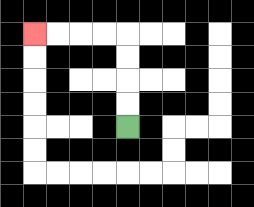{'start': '[5, 5]', 'end': '[1, 1]', 'path_directions': 'U,U,U,U,L,L,L,L', 'path_coordinates': '[[5, 5], [5, 4], [5, 3], [5, 2], [5, 1], [4, 1], [3, 1], [2, 1], [1, 1]]'}